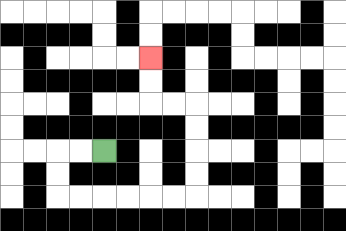{'start': '[4, 6]', 'end': '[6, 2]', 'path_directions': 'L,L,D,D,R,R,R,R,R,R,U,U,U,U,L,L,U,U', 'path_coordinates': '[[4, 6], [3, 6], [2, 6], [2, 7], [2, 8], [3, 8], [4, 8], [5, 8], [6, 8], [7, 8], [8, 8], [8, 7], [8, 6], [8, 5], [8, 4], [7, 4], [6, 4], [6, 3], [6, 2]]'}